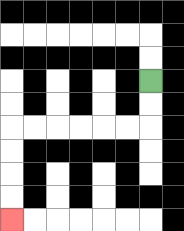{'start': '[6, 3]', 'end': '[0, 9]', 'path_directions': 'D,D,L,L,L,L,L,L,D,D,D,D', 'path_coordinates': '[[6, 3], [6, 4], [6, 5], [5, 5], [4, 5], [3, 5], [2, 5], [1, 5], [0, 5], [0, 6], [0, 7], [0, 8], [0, 9]]'}